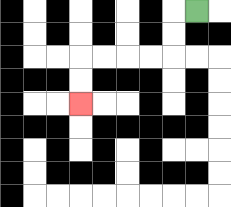{'start': '[8, 0]', 'end': '[3, 4]', 'path_directions': 'L,D,D,L,L,L,L,D,D', 'path_coordinates': '[[8, 0], [7, 0], [7, 1], [7, 2], [6, 2], [5, 2], [4, 2], [3, 2], [3, 3], [3, 4]]'}